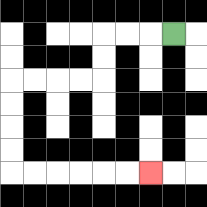{'start': '[7, 1]', 'end': '[6, 7]', 'path_directions': 'L,L,L,D,D,L,L,L,L,D,D,D,D,R,R,R,R,R,R', 'path_coordinates': '[[7, 1], [6, 1], [5, 1], [4, 1], [4, 2], [4, 3], [3, 3], [2, 3], [1, 3], [0, 3], [0, 4], [0, 5], [0, 6], [0, 7], [1, 7], [2, 7], [3, 7], [4, 7], [5, 7], [6, 7]]'}